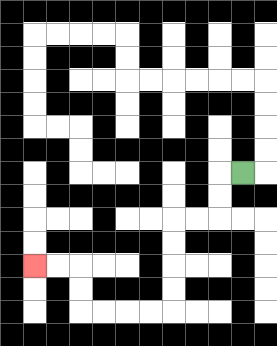{'start': '[10, 7]', 'end': '[1, 11]', 'path_directions': 'L,D,D,L,L,D,D,D,D,L,L,L,L,U,U,L,L', 'path_coordinates': '[[10, 7], [9, 7], [9, 8], [9, 9], [8, 9], [7, 9], [7, 10], [7, 11], [7, 12], [7, 13], [6, 13], [5, 13], [4, 13], [3, 13], [3, 12], [3, 11], [2, 11], [1, 11]]'}